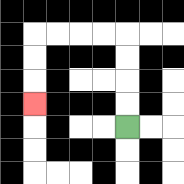{'start': '[5, 5]', 'end': '[1, 4]', 'path_directions': 'U,U,U,U,L,L,L,L,D,D,D', 'path_coordinates': '[[5, 5], [5, 4], [5, 3], [5, 2], [5, 1], [4, 1], [3, 1], [2, 1], [1, 1], [1, 2], [1, 3], [1, 4]]'}